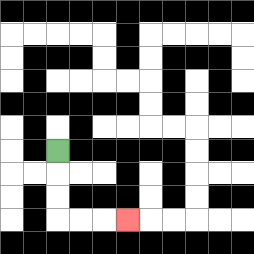{'start': '[2, 6]', 'end': '[5, 9]', 'path_directions': 'D,D,D,R,R,R', 'path_coordinates': '[[2, 6], [2, 7], [2, 8], [2, 9], [3, 9], [4, 9], [5, 9]]'}